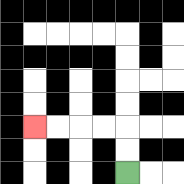{'start': '[5, 7]', 'end': '[1, 5]', 'path_directions': 'U,U,L,L,L,L', 'path_coordinates': '[[5, 7], [5, 6], [5, 5], [4, 5], [3, 5], [2, 5], [1, 5]]'}